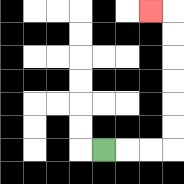{'start': '[4, 6]', 'end': '[6, 0]', 'path_directions': 'R,R,R,U,U,U,U,U,U,L', 'path_coordinates': '[[4, 6], [5, 6], [6, 6], [7, 6], [7, 5], [7, 4], [7, 3], [7, 2], [7, 1], [7, 0], [6, 0]]'}